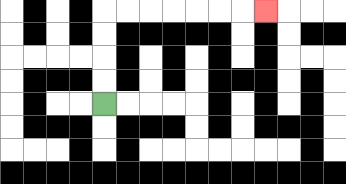{'start': '[4, 4]', 'end': '[11, 0]', 'path_directions': 'U,U,U,U,R,R,R,R,R,R,R', 'path_coordinates': '[[4, 4], [4, 3], [4, 2], [4, 1], [4, 0], [5, 0], [6, 0], [7, 0], [8, 0], [9, 0], [10, 0], [11, 0]]'}